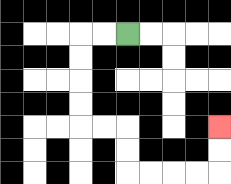{'start': '[5, 1]', 'end': '[9, 5]', 'path_directions': 'L,L,D,D,D,D,R,R,D,D,R,R,R,R,U,U', 'path_coordinates': '[[5, 1], [4, 1], [3, 1], [3, 2], [3, 3], [3, 4], [3, 5], [4, 5], [5, 5], [5, 6], [5, 7], [6, 7], [7, 7], [8, 7], [9, 7], [9, 6], [9, 5]]'}